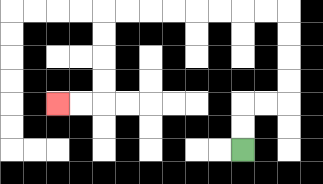{'start': '[10, 6]', 'end': '[2, 4]', 'path_directions': 'U,U,R,R,U,U,U,U,L,L,L,L,L,L,L,L,D,D,D,D,L,L', 'path_coordinates': '[[10, 6], [10, 5], [10, 4], [11, 4], [12, 4], [12, 3], [12, 2], [12, 1], [12, 0], [11, 0], [10, 0], [9, 0], [8, 0], [7, 0], [6, 0], [5, 0], [4, 0], [4, 1], [4, 2], [4, 3], [4, 4], [3, 4], [2, 4]]'}